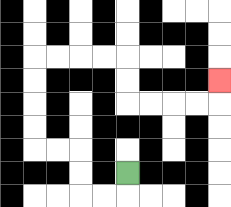{'start': '[5, 7]', 'end': '[9, 3]', 'path_directions': 'D,L,L,U,U,L,L,U,U,U,U,R,R,R,R,D,D,R,R,R,R,U', 'path_coordinates': '[[5, 7], [5, 8], [4, 8], [3, 8], [3, 7], [3, 6], [2, 6], [1, 6], [1, 5], [1, 4], [1, 3], [1, 2], [2, 2], [3, 2], [4, 2], [5, 2], [5, 3], [5, 4], [6, 4], [7, 4], [8, 4], [9, 4], [9, 3]]'}